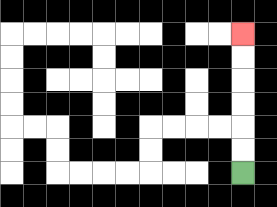{'start': '[10, 7]', 'end': '[10, 1]', 'path_directions': 'U,U,U,U,U,U', 'path_coordinates': '[[10, 7], [10, 6], [10, 5], [10, 4], [10, 3], [10, 2], [10, 1]]'}